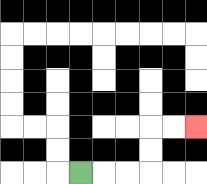{'start': '[3, 7]', 'end': '[8, 5]', 'path_directions': 'R,R,R,U,U,R,R', 'path_coordinates': '[[3, 7], [4, 7], [5, 7], [6, 7], [6, 6], [6, 5], [7, 5], [8, 5]]'}